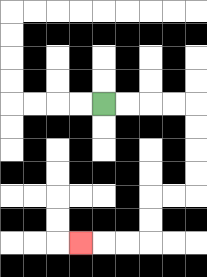{'start': '[4, 4]', 'end': '[3, 10]', 'path_directions': 'R,R,R,R,D,D,D,D,L,L,D,D,L,L,L', 'path_coordinates': '[[4, 4], [5, 4], [6, 4], [7, 4], [8, 4], [8, 5], [8, 6], [8, 7], [8, 8], [7, 8], [6, 8], [6, 9], [6, 10], [5, 10], [4, 10], [3, 10]]'}